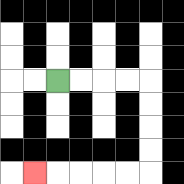{'start': '[2, 3]', 'end': '[1, 7]', 'path_directions': 'R,R,R,R,D,D,D,D,L,L,L,L,L', 'path_coordinates': '[[2, 3], [3, 3], [4, 3], [5, 3], [6, 3], [6, 4], [6, 5], [6, 6], [6, 7], [5, 7], [4, 7], [3, 7], [2, 7], [1, 7]]'}